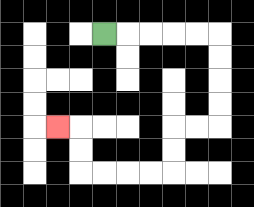{'start': '[4, 1]', 'end': '[2, 5]', 'path_directions': 'R,R,R,R,R,D,D,D,D,L,L,D,D,L,L,L,L,U,U,L', 'path_coordinates': '[[4, 1], [5, 1], [6, 1], [7, 1], [8, 1], [9, 1], [9, 2], [9, 3], [9, 4], [9, 5], [8, 5], [7, 5], [7, 6], [7, 7], [6, 7], [5, 7], [4, 7], [3, 7], [3, 6], [3, 5], [2, 5]]'}